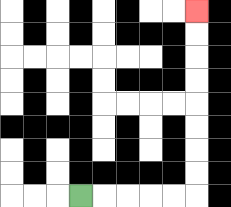{'start': '[3, 8]', 'end': '[8, 0]', 'path_directions': 'R,R,R,R,R,U,U,U,U,U,U,U,U', 'path_coordinates': '[[3, 8], [4, 8], [5, 8], [6, 8], [7, 8], [8, 8], [8, 7], [8, 6], [8, 5], [8, 4], [8, 3], [8, 2], [8, 1], [8, 0]]'}